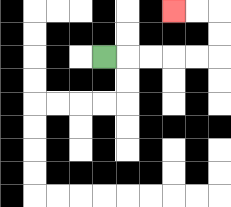{'start': '[4, 2]', 'end': '[7, 0]', 'path_directions': 'R,R,R,R,R,U,U,L,L', 'path_coordinates': '[[4, 2], [5, 2], [6, 2], [7, 2], [8, 2], [9, 2], [9, 1], [9, 0], [8, 0], [7, 0]]'}